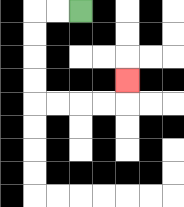{'start': '[3, 0]', 'end': '[5, 3]', 'path_directions': 'L,L,D,D,D,D,R,R,R,R,U', 'path_coordinates': '[[3, 0], [2, 0], [1, 0], [1, 1], [1, 2], [1, 3], [1, 4], [2, 4], [3, 4], [4, 4], [5, 4], [5, 3]]'}